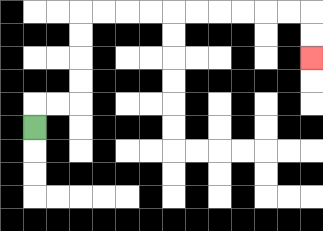{'start': '[1, 5]', 'end': '[13, 2]', 'path_directions': 'U,R,R,U,U,U,U,R,R,R,R,R,R,R,R,R,R,D,D', 'path_coordinates': '[[1, 5], [1, 4], [2, 4], [3, 4], [3, 3], [3, 2], [3, 1], [3, 0], [4, 0], [5, 0], [6, 0], [7, 0], [8, 0], [9, 0], [10, 0], [11, 0], [12, 0], [13, 0], [13, 1], [13, 2]]'}